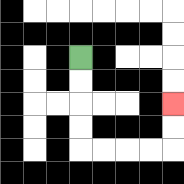{'start': '[3, 2]', 'end': '[7, 4]', 'path_directions': 'D,D,D,D,R,R,R,R,U,U', 'path_coordinates': '[[3, 2], [3, 3], [3, 4], [3, 5], [3, 6], [4, 6], [5, 6], [6, 6], [7, 6], [7, 5], [7, 4]]'}